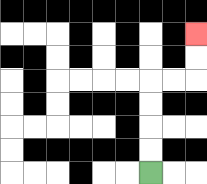{'start': '[6, 7]', 'end': '[8, 1]', 'path_directions': 'U,U,U,U,R,R,U,U', 'path_coordinates': '[[6, 7], [6, 6], [6, 5], [6, 4], [6, 3], [7, 3], [8, 3], [8, 2], [8, 1]]'}